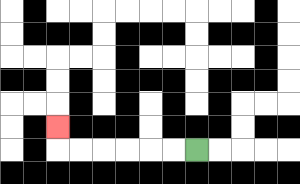{'start': '[8, 6]', 'end': '[2, 5]', 'path_directions': 'L,L,L,L,L,L,U', 'path_coordinates': '[[8, 6], [7, 6], [6, 6], [5, 6], [4, 6], [3, 6], [2, 6], [2, 5]]'}